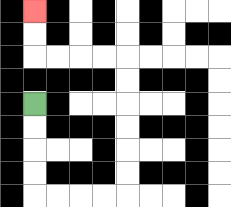{'start': '[1, 4]', 'end': '[1, 0]', 'path_directions': 'D,D,D,D,R,R,R,R,U,U,U,U,U,U,L,L,L,L,U,U', 'path_coordinates': '[[1, 4], [1, 5], [1, 6], [1, 7], [1, 8], [2, 8], [3, 8], [4, 8], [5, 8], [5, 7], [5, 6], [5, 5], [5, 4], [5, 3], [5, 2], [4, 2], [3, 2], [2, 2], [1, 2], [1, 1], [1, 0]]'}